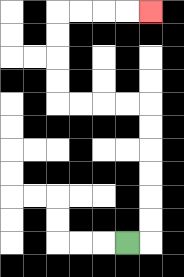{'start': '[5, 10]', 'end': '[6, 0]', 'path_directions': 'R,U,U,U,U,U,U,L,L,L,L,U,U,U,U,R,R,R,R', 'path_coordinates': '[[5, 10], [6, 10], [6, 9], [6, 8], [6, 7], [6, 6], [6, 5], [6, 4], [5, 4], [4, 4], [3, 4], [2, 4], [2, 3], [2, 2], [2, 1], [2, 0], [3, 0], [4, 0], [5, 0], [6, 0]]'}